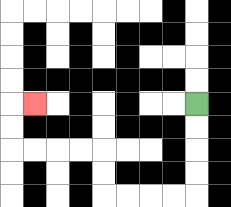{'start': '[8, 4]', 'end': '[1, 4]', 'path_directions': 'D,D,D,D,L,L,L,L,U,U,L,L,L,L,U,U,R', 'path_coordinates': '[[8, 4], [8, 5], [8, 6], [8, 7], [8, 8], [7, 8], [6, 8], [5, 8], [4, 8], [4, 7], [4, 6], [3, 6], [2, 6], [1, 6], [0, 6], [0, 5], [0, 4], [1, 4]]'}